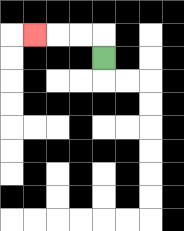{'start': '[4, 2]', 'end': '[1, 1]', 'path_directions': 'U,L,L,L', 'path_coordinates': '[[4, 2], [4, 1], [3, 1], [2, 1], [1, 1]]'}